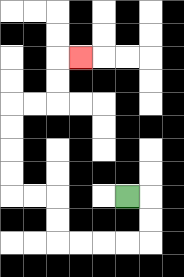{'start': '[5, 8]', 'end': '[3, 2]', 'path_directions': 'R,D,D,L,L,L,L,U,U,L,L,U,U,U,U,R,R,U,U,R', 'path_coordinates': '[[5, 8], [6, 8], [6, 9], [6, 10], [5, 10], [4, 10], [3, 10], [2, 10], [2, 9], [2, 8], [1, 8], [0, 8], [0, 7], [0, 6], [0, 5], [0, 4], [1, 4], [2, 4], [2, 3], [2, 2], [3, 2]]'}